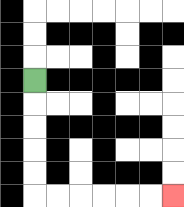{'start': '[1, 3]', 'end': '[7, 8]', 'path_directions': 'D,D,D,D,D,R,R,R,R,R,R', 'path_coordinates': '[[1, 3], [1, 4], [1, 5], [1, 6], [1, 7], [1, 8], [2, 8], [3, 8], [4, 8], [5, 8], [6, 8], [7, 8]]'}